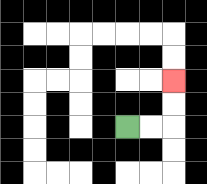{'start': '[5, 5]', 'end': '[7, 3]', 'path_directions': 'R,R,U,U', 'path_coordinates': '[[5, 5], [6, 5], [7, 5], [7, 4], [7, 3]]'}